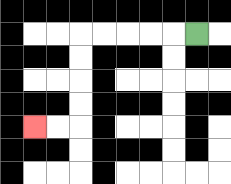{'start': '[8, 1]', 'end': '[1, 5]', 'path_directions': 'L,L,L,L,L,D,D,D,D,L,L', 'path_coordinates': '[[8, 1], [7, 1], [6, 1], [5, 1], [4, 1], [3, 1], [3, 2], [3, 3], [3, 4], [3, 5], [2, 5], [1, 5]]'}